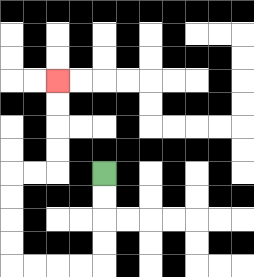{'start': '[4, 7]', 'end': '[2, 3]', 'path_directions': 'D,D,D,D,L,L,L,L,U,U,U,U,R,R,U,U,U,U', 'path_coordinates': '[[4, 7], [4, 8], [4, 9], [4, 10], [4, 11], [3, 11], [2, 11], [1, 11], [0, 11], [0, 10], [0, 9], [0, 8], [0, 7], [1, 7], [2, 7], [2, 6], [2, 5], [2, 4], [2, 3]]'}